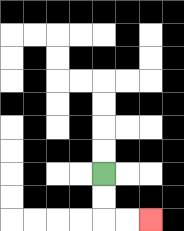{'start': '[4, 7]', 'end': '[6, 9]', 'path_directions': 'D,D,R,R', 'path_coordinates': '[[4, 7], [4, 8], [4, 9], [5, 9], [6, 9]]'}